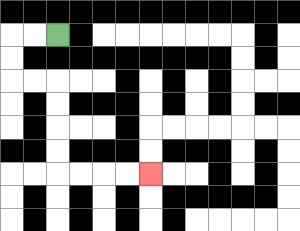{'start': '[2, 1]', 'end': '[6, 7]', 'path_directions': 'L,L,D,D,R,R,D,D,D,D,R,R,R,R', 'path_coordinates': '[[2, 1], [1, 1], [0, 1], [0, 2], [0, 3], [1, 3], [2, 3], [2, 4], [2, 5], [2, 6], [2, 7], [3, 7], [4, 7], [5, 7], [6, 7]]'}